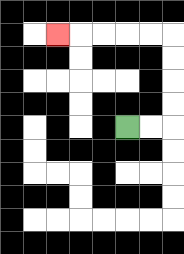{'start': '[5, 5]', 'end': '[2, 1]', 'path_directions': 'R,R,U,U,U,U,L,L,L,L,L', 'path_coordinates': '[[5, 5], [6, 5], [7, 5], [7, 4], [7, 3], [7, 2], [7, 1], [6, 1], [5, 1], [4, 1], [3, 1], [2, 1]]'}